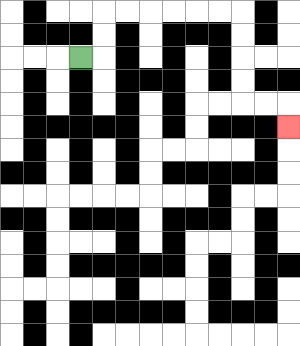{'start': '[3, 2]', 'end': '[12, 5]', 'path_directions': 'R,U,U,R,R,R,R,R,R,D,D,D,D,R,R,D', 'path_coordinates': '[[3, 2], [4, 2], [4, 1], [4, 0], [5, 0], [6, 0], [7, 0], [8, 0], [9, 0], [10, 0], [10, 1], [10, 2], [10, 3], [10, 4], [11, 4], [12, 4], [12, 5]]'}